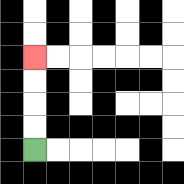{'start': '[1, 6]', 'end': '[1, 2]', 'path_directions': 'U,U,U,U', 'path_coordinates': '[[1, 6], [1, 5], [1, 4], [1, 3], [1, 2]]'}